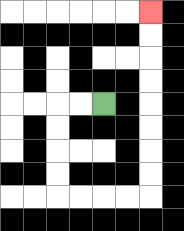{'start': '[4, 4]', 'end': '[6, 0]', 'path_directions': 'L,L,D,D,D,D,R,R,R,R,U,U,U,U,U,U,U,U', 'path_coordinates': '[[4, 4], [3, 4], [2, 4], [2, 5], [2, 6], [2, 7], [2, 8], [3, 8], [4, 8], [5, 8], [6, 8], [6, 7], [6, 6], [6, 5], [6, 4], [6, 3], [6, 2], [6, 1], [6, 0]]'}